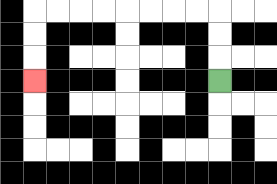{'start': '[9, 3]', 'end': '[1, 3]', 'path_directions': 'U,U,U,L,L,L,L,L,L,L,L,D,D,D', 'path_coordinates': '[[9, 3], [9, 2], [9, 1], [9, 0], [8, 0], [7, 0], [6, 0], [5, 0], [4, 0], [3, 0], [2, 0], [1, 0], [1, 1], [1, 2], [1, 3]]'}